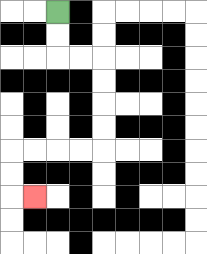{'start': '[2, 0]', 'end': '[1, 8]', 'path_directions': 'D,D,R,R,D,D,D,D,L,L,L,L,D,D,R', 'path_coordinates': '[[2, 0], [2, 1], [2, 2], [3, 2], [4, 2], [4, 3], [4, 4], [4, 5], [4, 6], [3, 6], [2, 6], [1, 6], [0, 6], [0, 7], [0, 8], [1, 8]]'}